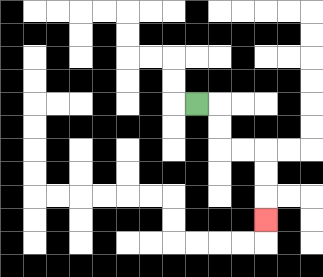{'start': '[8, 4]', 'end': '[11, 9]', 'path_directions': 'R,D,D,R,R,D,D,D', 'path_coordinates': '[[8, 4], [9, 4], [9, 5], [9, 6], [10, 6], [11, 6], [11, 7], [11, 8], [11, 9]]'}